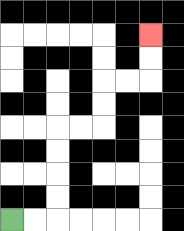{'start': '[0, 9]', 'end': '[6, 1]', 'path_directions': 'R,R,U,U,U,U,R,R,U,U,R,R,U,U', 'path_coordinates': '[[0, 9], [1, 9], [2, 9], [2, 8], [2, 7], [2, 6], [2, 5], [3, 5], [4, 5], [4, 4], [4, 3], [5, 3], [6, 3], [6, 2], [6, 1]]'}